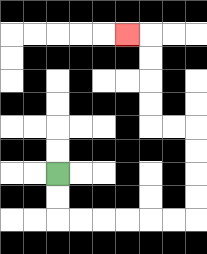{'start': '[2, 7]', 'end': '[5, 1]', 'path_directions': 'D,D,R,R,R,R,R,R,U,U,U,U,L,L,U,U,U,U,L', 'path_coordinates': '[[2, 7], [2, 8], [2, 9], [3, 9], [4, 9], [5, 9], [6, 9], [7, 9], [8, 9], [8, 8], [8, 7], [8, 6], [8, 5], [7, 5], [6, 5], [6, 4], [6, 3], [6, 2], [6, 1], [5, 1]]'}